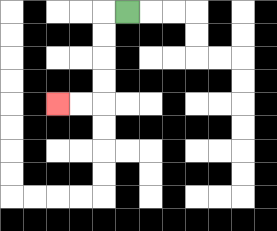{'start': '[5, 0]', 'end': '[2, 4]', 'path_directions': 'L,D,D,D,D,L,L', 'path_coordinates': '[[5, 0], [4, 0], [4, 1], [4, 2], [4, 3], [4, 4], [3, 4], [2, 4]]'}